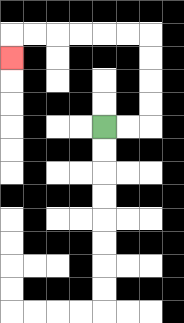{'start': '[4, 5]', 'end': '[0, 2]', 'path_directions': 'R,R,U,U,U,U,L,L,L,L,L,L,D', 'path_coordinates': '[[4, 5], [5, 5], [6, 5], [6, 4], [6, 3], [6, 2], [6, 1], [5, 1], [4, 1], [3, 1], [2, 1], [1, 1], [0, 1], [0, 2]]'}